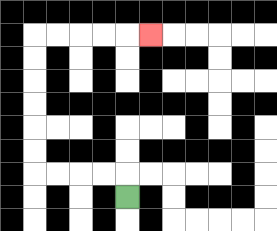{'start': '[5, 8]', 'end': '[6, 1]', 'path_directions': 'U,L,L,L,L,U,U,U,U,U,U,R,R,R,R,R', 'path_coordinates': '[[5, 8], [5, 7], [4, 7], [3, 7], [2, 7], [1, 7], [1, 6], [1, 5], [1, 4], [1, 3], [1, 2], [1, 1], [2, 1], [3, 1], [4, 1], [5, 1], [6, 1]]'}